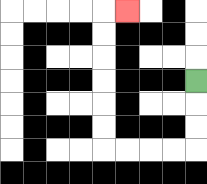{'start': '[8, 3]', 'end': '[5, 0]', 'path_directions': 'D,D,D,L,L,L,L,U,U,U,U,U,U,R', 'path_coordinates': '[[8, 3], [8, 4], [8, 5], [8, 6], [7, 6], [6, 6], [5, 6], [4, 6], [4, 5], [4, 4], [4, 3], [4, 2], [4, 1], [4, 0], [5, 0]]'}